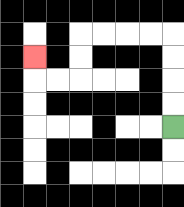{'start': '[7, 5]', 'end': '[1, 2]', 'path_directions': 'U,U,U,U,L,L,L,L,D,D,L,L,U', 'path_coordinates': '[[7, 5], [7, 4], [7, 3], [7, 2], [7, 1], [6, 1], [5, 1], [4, 1], [3, 1], [3, 2], [3, 3], [2, 3], [1, 3], [1, 2]]'}